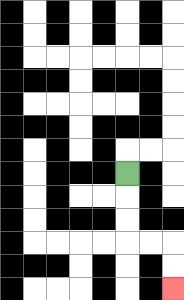{'start': '[5, 7]', 'end': '[7, 12]', 'path_directions': 'D,D,D,R,R,D,D', 'path_coordinates': '[[5, 7], [5, 8], [5, 9], [5, 10], [6, 10], [7, 10], [7, 11], [7, 12]]'}